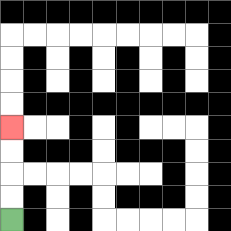{'start': '[0, 9]', 'end': '[0, 5]', 'path_directions': 'U,U,U,U', 'path_coordinates': '[[0, 9], [0, 8], [0, 7], [0, 6], [0, 5]]'}